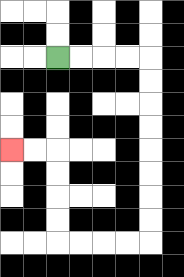{'start': '[2, 2]', 'end': '[0, 6]', 'path_directions': 'R,R,R,R,D,D,D,D,D,D,D,D,L,L,L,L,U,U,U,U,L,L', 'path_coordinates': '[[2, 2], [3, 2], [4, 2], [5, 2], [6, 2], [6, 3], [6, 4], [6, 5], [6, 6], [6, 7], [6, 8], [6, 9], [6, 10], [5, 10], [4, 10], [3, 10], [2, 10], [2, 9], [2, 8], [2, 7], [2, 6], [1, 6], [0, 6]]'}